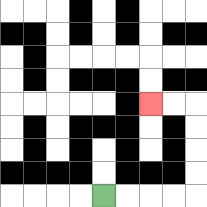{'start': '[4, 8]', 'end': '[6, 4]', 'path_directions': 'R,R,R,R,U,U,U,U,L,L', 'path_coordinates': '[[4, 8], [5, 8], [6, 8], [7, 8], [8, 8], [8, 7], [8, 6], [8, 5], [8, 4], [7, 4], [6, 4]]'}